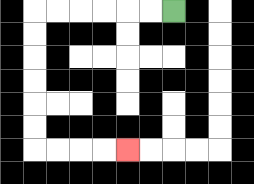{'start': '[7, 0]', 'end': '[5, 6]', 'path_directions': 'L,L,L,L,L,L,D,D,D,D,D,D,R,R,R,R', 'path_coordinates': '[[7, 0], [6, 0], [5, 0], [4, 0], [3, 0], [2, 0], [1, 0], [1, 1], [1, 2], [1, 3], [1, 4], [1, 5], [1, 6], [2, 6], [3, 6], [4, 6], [5, 6]]'}